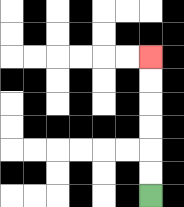{'start': '[6, 8]', 'end': '[6, 2]', 'path_directions': 'U,U,U,U,U,U', 'path_coordinates': '[[6, 8], [6, 7], [6, 6], [6, 5], [6, 4], [6, 3], [6, 2]]'}